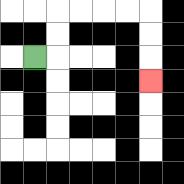{'start': '[1, 2]', 'end': '[6, 3]', 'path_directions': 'R,U,U,R,R,R,R,D,D,D', 'path_coordinates': '[[1, 2], [2, 2], [2, 1], [2, 0], [3, 0], [4, 0], [5, 0], [6, 0], [6, 1], [6, 2], [6, 3]]'}